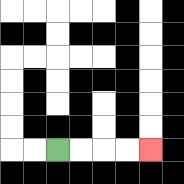{'start': '[2, 6]', 'end': '[6, 6]', 'path_directions': 'R,R,R,R', 'path_coordinates': '[[2, 6], [3, 6], [4, 6], [5, 6], [6, 6]]'}